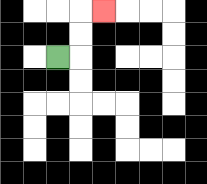{'start': '[2, 2]', 'end': '[4, 0]', 'path_directions': 'R,U,U,R', 'path_coordinates': '[[2, 2], [3, 2], [3, 1], [3, 0], [4, 0]]'}